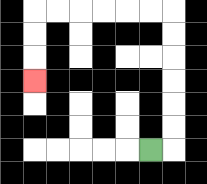{'start': '[6, 6]', 'end': '[1, 3]', 'path_directions': 'R,U,U,U,U,U,U,L,L,L,L,L,L,D,D,D', 'path_coordinates': '[[6, 6], [7, 6], [7, 5], [7, 4], [7, 3], [7, 2], [7, 1], [7, 0], [6, 0], [5, 0], [4, 0], [3, 0], [2, 0], [1, 0], [1, 1], [1, 2], [1, 3]]'}